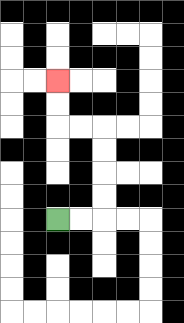{'start': '[2, 9]', 'end': '[2, 3]', 'path_directions': 'R,R,U,U,U,U,L,L,U,U', 'path_coordinates': '[[2, 9], [3, 9], [4, 9], [4, 8], [4, 7], [4, 6], [4, 5], [3, 5], [2, 5], [2, 4], [2, 3]]'}